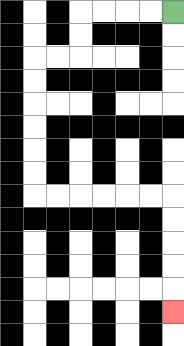{'start': '[7, 0]', 'end': '[7, 13]', 'path_directions': 'L,L,L,L,D,D,L,L,D,D,D,D,D,D,R,R,R,R,R,R,D,D,D,D,D', 'path_coordinates': '[[7, 0], [6, 0], [5, 0], [4, 0], [3, 0], [3, 1], [3, 2], [2, 2], [1, 2], [1, 3], [1, 4], [1, 5], [1, 6], [1, 7], [1, 8], [2, 8], [3, 8], [4, 8], [5, 8], [6, 8], [7, 8], [7, 9], [7, 10], [7, 11], [7, 12], [7, 13]]'}